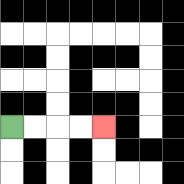{'start': '[0, 5]', 'end': '[4, 5]', 'path_directions': 'R,R,R,R', 'path_coordinates': '[[0, 5], [1, 5], [2, 5], [3, 5], [4, 5]]'}